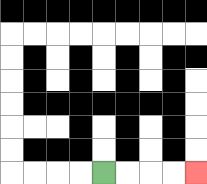{'start': '[4, 7]', 'end': '[8, 7]', 'path_directions': 'R,R,R,R', 'path_coordinates': '[[4, 7], [5, 7], [6, 7], [7, 7], [8, 7]]'}